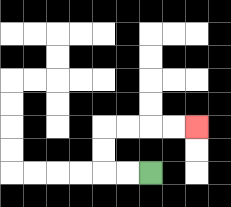{'start': '[6, 7]', 'end': '[8, 5]', 'path_directions': 'L,L,U,U,R,R,R,R', 'path_coordinates': '[[6, 7], [5, 7], [4, 7], [4, 6], [4, 5], [5, 5], [6, 5], [7, 5], [8, 5]]'}